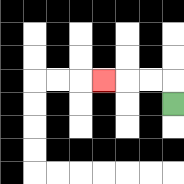{'start': '[7, 4]', 'end': '[4, 3]', 'path_directions': 'U,L,L,L', 'path_coordinates': '[[7, 4], [7, 3], [6, 3], [5, 3], [4, 3]]'}